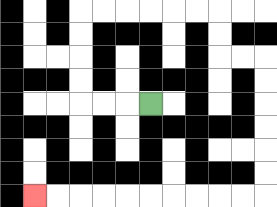{'start': '[6, 4]', 'end': '[1, 8]', 'path_directions': 'L,L,L,U,U,U,U,R,R,R,R,R,R,D,D,R,R,D,D,D,D,D,D,L,L,L,L,L,L,L,L,L,L', 'path_coordinates': '[[6, 4], [5, 4], [4, 4], [3, 4], [3, 3], [3, 2], [3, 1], [3, 0], [4, 0], [5, 0], [6, 0], [7, 0], [8, 0], [9, 0], [9, 1], [9, 2], [10, 2], [11, 2], [11, 3], [11, 4], [11, 5], [11, 6], [11, 7], [11, 8], [10, 8], [9, 8], [8, 8], [7, 8], [6, 8], [5, 8], [4, 8], [3, 8], [2, 8], [1, 8]]'}